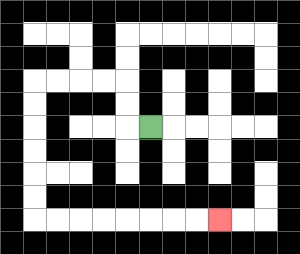{'start': '[6, 5]', 'end': '[9, 9]', 'path_directions': 'L,U,U,L,L,L,L,D,D,D,D,D,D,R,R,R,R,R,R,R,R', 'path_coordinates': '[[6, 5], [5, 5], [5, 4], [5, 3], [4, 3], [3, 3], [2, 3], [1, 3], [1, 4], [1, 5], [1, 6], [1, 7], [1, 8], [1, 9], [2, 9], [3, 9], [4, 9], [5, 9], [6, 9], [7, 9], [8, 9], [9, 9]]'}